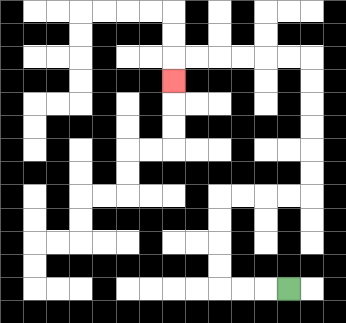{'start': '[12, 12]', 'end': '[7, 3]', 'path_directions': 'L,L,L,U,U,U,U,R,R,R,R,U,U,U,U,U,U,L,L,L,L,L,L,D', 'path_coordinates': '[[12, 12], [11, 12], [10, 12], [9, 12], [9, 11], [9, 10], [9, 9], [9, 8], [10, 8], [11, 8], [12, 8], [13, 8], [13, 7], [13, 6], [13, 5], [13, 4], [13, 3], [13, 2], [12, 2], [11, 2], [10, 2], [9, 2], [8, 2], [7, 2], [7, 3]]'}